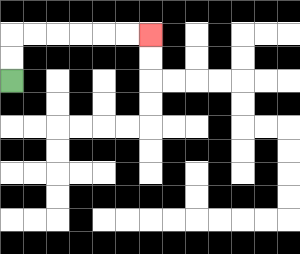{'start': '[0, 3]', 'end': '[6, 1]', 'path_directions': 'U,U,R,R,R,R,R,R', 'path_coordinates': '[[0, 3], [0, 2], [0, 1], [1, 1], [2, 1], [3, 1], [4, 1], [5, 1], [6, 1]]'}